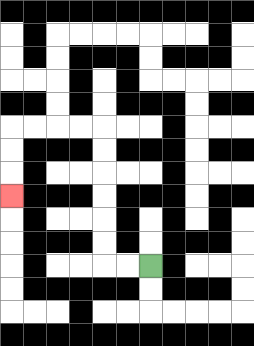{'start': '[6, 11]', 'end': '[0, 8]', 'path_directions': 'L,L,U,U,U,U,U,U,L,L,L,L,D,D,D', 'path_coordinates': '[[6, 11], [5, 11], [4, 11], [4, 10], [4, 9], [4, 8], [4, 7], [4, 6], [4, 5], [3, 5], [2, 5], [1, 5], [0, 5], [0, 6], [0, 7], [0, 8]]'}